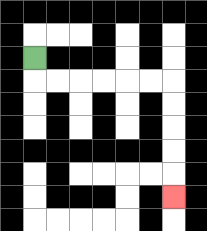{'start': '[1, 2]', 'end': '[7, 8]', 'path_directions': 'D,R,R,R,R,R,R,D,D,D,D,D', 'path_coordinates': '[[1, 2], [1, 3], [2, 3], [3, 3], [4, 3], [5, 3], [6, 3], [7, 3], [7, 4], [7, 5], [7, 6], [7, 7], [7, 8]]'}